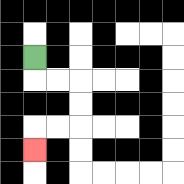{'start': '[1, 2]', 'end': '[1, 6]', 'path_directions': 'D,R,R,D,D,L,L,D', 'path_coordinates': '[[1, 2], [1, 3], [2, 3], [3, 3], [3, 4], [3, 5], [2, 5], [1, 5], [1, 6]]'}